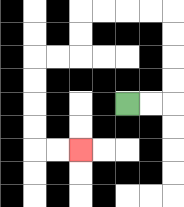{'start': '[5, 4]', 'end': '[3, 6]', 'path_directions': 'R,R,U,U,U,U,L,L,L,L,D,D,L,L,D,D,D,D,R,R', 'path_coordinates': '[[5, 4], [6, 4], [7, 4], [7, 3], [7, 2], [7, 1], [7, 0], [6, 0], [5, 0], [4, 0], [3, 0], [3, 1], [3, 2], [2, 2], [1, 2], [1, 3], [1, 4], [1, 5], [1, 6], [2, 6], [3, 6]]'}